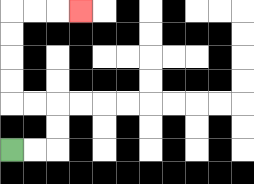{'start': '[0, 6]', 'end': '[3, 0]', 'path_directions': 'R,R,U,U,L,L,U,U,U,U,R,R,R', 'path_coordinates': '[[0, 6], [1, 6], [2, 6], [2, 5], [2, 4], [1, 4], [0, 4], [0, 3], [0, 2], [0, 1], [0, 0], [1, 0], [2, 0], [3, 0]]'}